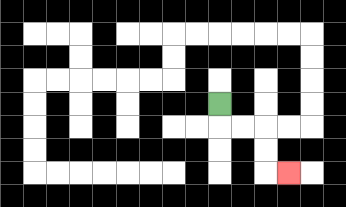{'start': '[9, 4]', 'end': '[12, 7]', 'path_directions': 'D,R,R,D,D,R', 'path_coordinates': '[[9, 4], [9, 5], [10, 5], [11, 5], [11, 6], [11, 7], [12, 7]]'}